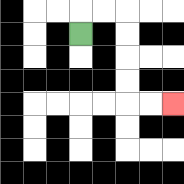{'start': '[3, 1]', 'end': '[7, 4]', 'path_directions': 'U,R,R,D,D,D,D,R,R', 'path_coordinates': '[[3, 1], [3, 0], [4, 0], [5, 0], [5, 1], [5, 2], [5, 3], [5, 4], [6, 4], [7, 4]]'}